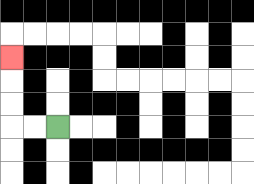{'start': '[2, 5]', 'end': '[0, 2]', 'path_directions': 'L,L,U,U,U', 'path_coordinates': '[[2, 5], [1, 5], [0, 5], [0, 4], [0, 3], [0, 2]]'}